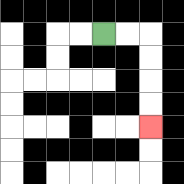{'start': '[4, 1]', 'end': '[6, 5]', 'path_directions': 'R,R,D,D,D,D', 'path_coordinates': '[[4, 1], [5, 1], [6, 1], [6, 2], [6, 3], [6, 4], [6, 5]]'}